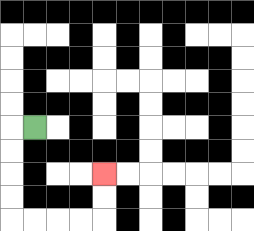{'start': '[1, 5]', 'end': '[4, 7]', 'path_directions': 'L,D,D,D,D,R,R,R,R,U,U', 'path_coordinates': '[[1, 5], [0, 5], [0, 6], [0, 7], [0, 8], [0, 9], [1, 9], [2, 9], [3, 9], [4, 9], [4, 8], [4, 7]]'}